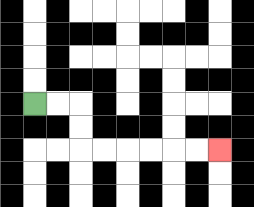{'start': '[1, 4]', 'end': '[9, 6]', 'path_directions': 'R,R,D,D,R,R,R,R,R,R', 'path_coordinates': '[[1, 4], [2, 4], [3, 4], [3, 5], [3, 6], [4, 6], [5, 6], [6, 6], [7, 6], [8, 6], [9, 6]]'}